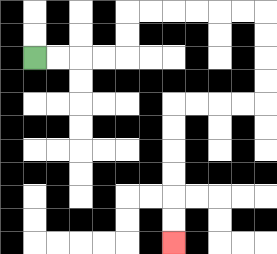{'start': '[1, 2]', 'end': '[7, 10]', 'path_directions': 'R,R,R,R,U,U,R,R,R,R,R,R,D,D,D,D,L,L,L,L,D,D,D,D,D,D', 'path_coordinates': '[[1, 2], [2, 2], [3, 2], [4, 2], [5, 2], [5, 1], [5, 0], [6, 0], [7, 0], [8, 0], [9, 0], [10, 0], [11, 0], [11, 1], [11, 2], [11, 3], [11, 4], [10, 4], [9, 4], [8, 4], [7, 4], [7, 5], [7, 6], [7, 7], [7, 8], [7, 9], [7, 10]]'}